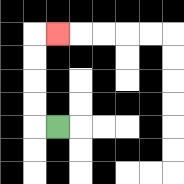{'start': '[2, 5]', 'end': '[2, 1]', 'path_directions': 'L,U,U,U,U,R', 'path_coordinates': '[[2, 5], [1, 5], [1, 4], [1, 3], [1, 2], [1, 1], [2, 1]]'}